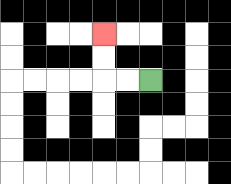{'start': '[6, 3]', 'end': '[4, 1]', 'path_directions': 'L,L,U,U', 'path_coordinates': '[[6, 3], [5, 3], [4, 3], [4, 2], [4, 1]]'}